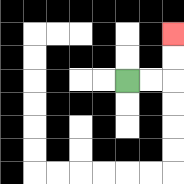{'start': '[5, 3]', 'end': '[7, 1]', 'path_directions': 'R,R,U,U', 'path_coordinates': '[[5, 3], [6, 3], [7, 3], [7, 2], [7, 1]]'}